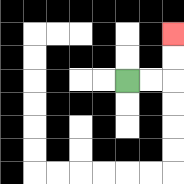{'start': '[5, 3]', 'end': '[7, 1]', 'path_directions': 'R,R,U,U', 'path_coordinates': '[[5, 3], [6, 3], [7, 3], [7, 2], [7, 1]]'}